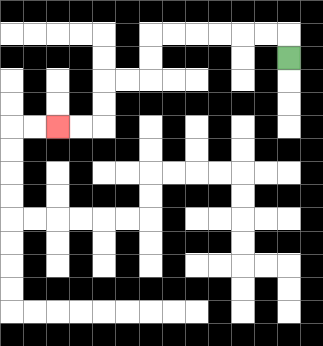{'start': '[12, 2]', 'end': '[2, 5]', 'path_directions': 'U,L,L,L,L,L,L,D,D,L,L,D,D,L,L', 'path_coordinates': '[[12, 2], [12, 1], [11, 1], [10, 1], [9, 1], [8, 1], [7, 1], [6, 1], [6, 2], [6, 3], [5, 3], [4, 3], [4, 4], [4, 5], [3, 5], [2, 5]]'}